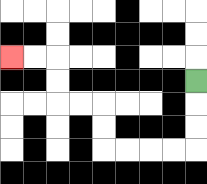{'start': '[8, 3]', 'end': '[0, 2]', 'path_directions': 'D,D,D,L,L,L,L,U,U,L,L,U,U,L,L', 'path_coordinates': '[[8, 3], [8, 4], [8, 5], [8, 6], [7, 6], [6, 6], [5, 6], [4, 6], [4, 5], [4, 4], [3, 4], [2, 4], [2, 3], [2, 2], [1, 2], [0, 2]]'}